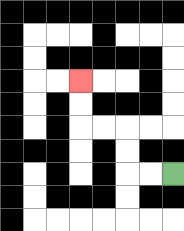{'start': '[7, 7]', 'end': '[3, 3]', 'path_directions': 'L,L,U,U,L,L,U,U', 'path_coordinates': '[[7, 7], [6, 7], [5, 7], [5, 6], [5, 5], [4, 5], [3, 5], [3, 4], [3, 3]]'}